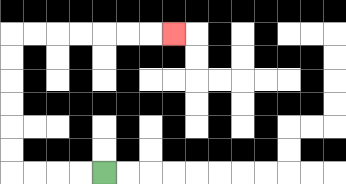{'start': '[4, 7]', 'end': '[7, 1]', 'path_directions': 'L,L,L,L,U,U,U,U,U,U,R,R,R,R,R,R,R', 'path_coordinates': '[[4, 7], [3, 7], [2, 7], [1, 7], [0, 7], [0, 6], [0, 5], [0, 4], [0, 3], [0, 2], [0, 1], [1, 1], [2, 1], [3, 1], [4, 1], [5, 1], [6, 1], [7, 1]]'}